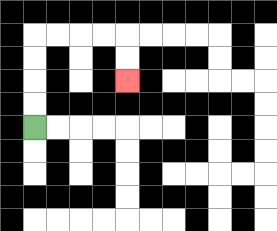{'start': '[1, 5]', 'end': '[5, 3]', 'path_directions': 'U,U,U,U,R,R,R,R,D,D', 'path_coordinates': '[[1, 5], [1, 4], [1, 3], [1, 2], [1, 1], [2, 1], [3, 1], [4, 1], [5, 1], [5, 2], [5, 3]]'}